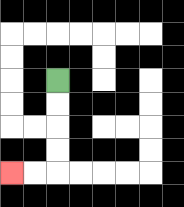{'start': '[2, 3]', 'end': '[0, 7]', 'path_directions': 'D,D,D,D,L,L', 'path_coordinates': '[[2, 3], [2, 4], [2, 5], [2, 6], [2, 7], [1, 7], [0, 7]]'}